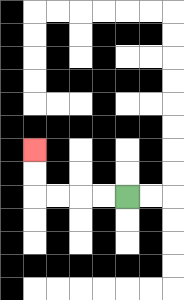{'start': '[5, 8]', 'end': '[1, 6]', 'path_directions': 'L,L,L,L,U,U', 'path_coordinates': '[[5, 8], [4, 8], [3, 8], [2, 8], [1, 8], [1, 7], [1, 6]]'}